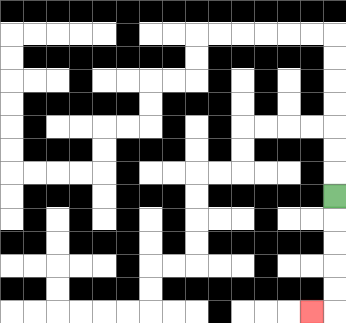{'start': '[14, 8]', 'end': '[13, 13]', 'path_directions': 'D,D,D,D,D,L', 'path_coordinates': '[[14, 8], [14, 9], [14, 10], [14, 11], [14, 12], [14, 13], [13, 13]]'}